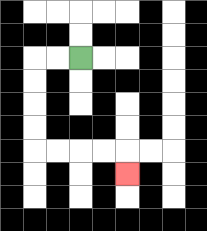{'start': '[3, 2]', 'end': '[5, 7]', 'path_directions': 'L,L,D,D,D,D,R,R,R,R,D', 'path_coordinates': '[[3, 2], [2, 2], [1, 2], [1, 3], [1, 4], [1, 5], [1, 6], [2, 6], [3, 6], [4, 6], [5, 6], [5, 7]]'}